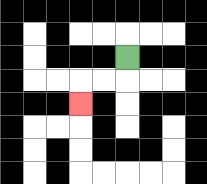{'start': '[5, 2]', 'end': '[3, 4]', 'path_directions': 'D,L,L,D', 'path_coordinates': '[[5, 2], [5, 3], [4, 3], [3, 3], [3, 4]]'}